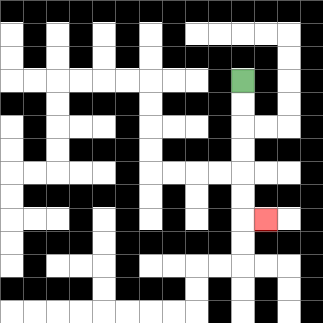{'start': '[10, 3]', 'end': '[11, 9]', 'path_directions': 'D,D,D,D,D,D,R', 'path_coordinates': '[[10, 3], [10, 4], [10, 5], [10, 6], [10, 7], [10, 8], [10, 9], [11, 9]]'}